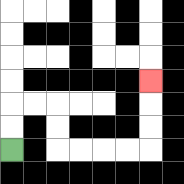{'start': '[0, 6]', 'end': '[6, 3]', 'path_directions': 'U,U,R,R,D,D,R,R,R,R,U,U,U', 'path_coordinates': '[[0, 6], [0, 5], [0, 4], [1, 4], [2, 4], [2, 5], [2, 6], [3, 6], [4, 6], [5, 6], [6, 6], [6, 5], [6, 4], [6, 3]]'}